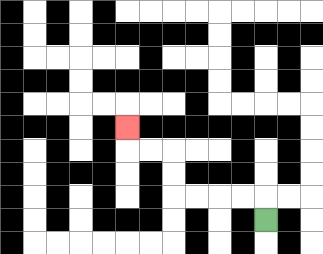{'start': '[11, 9]', 'end': '[5, 5]', 'path_directions': 'U,L,L,L,L,U,U,L,L,U', 'path_coordinates': '[[11, 9], [11, 8], [10, 8], [9, 8], [8, 8], [7, 8], [7, 7], [7, 6], [6, 6], [5, 6], [5, 5]]'}